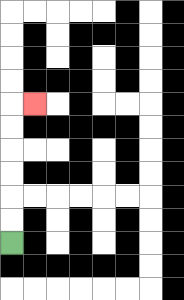{'start': '[0, 10]', 'end': '[1, 4]', 'path_directions': 'U,U,U,U,U,U,R', 'path_coordinates': '[[0, 10], [0, 9], [0, 8], [0, 7], [0, 6], [0, 5], [0, 4], [1, 4]]'}